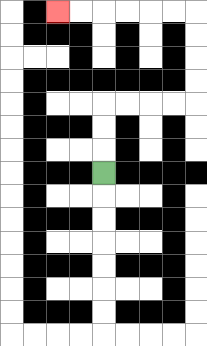{'start': '[4, 7]', 'end': '[2, 0]', 'path_directions': 'U,U,U,R,R,R,R,U,U,U,U,L,L,L,L,L,L', 'path_coordinates': '[[4, 7], [4, 6], [4, 5], [4, 4], [5, 4], [6, 4], [7, 4], [8, 4], [8, 3], [8, 2], [8, 1], [8, 0], [7, 0], [6, 0], [5, 0], [4, 0], [3, 0], [2, 0]]'}